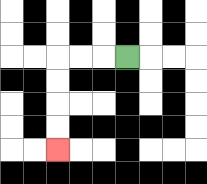{'start': '[5, 2]', 'end': '[2, 6]', 'path_directions': 'L,L,L,D,D,D,D', 'path_coordinates': '[[5, 2], [4, 2], [3, 2], [2, 2], [2, 3], [2, 4], [2, 5], [2, 6]]'}